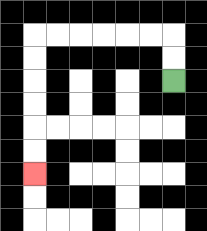{'start': '[7, 3]', 'end': '[1, 7]', 'path_directions': 'U,U,L,L,L,L,L,L,D,D,D,D,D,D', 'path_coordinates': '[[7, 3], [7, 2], [7, 1], [6, 1], [5, 1], [4, 1], [3, 1], [2, 1], [1, 1], [1, 2], [1, 3], [1, 4], [1, 5], [1, 6], [1, 7]]'}